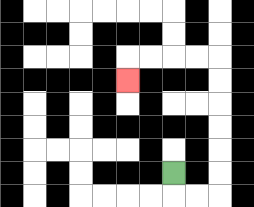{'start': '[7, 7]', 'end': '[5, 3]', 'path_directions': 'D,R,R,U,U,U,U,U,U,L,L,L,L,D', 'path_coordinates': '[[7, 7], [7, 8], [8, 8], [9, 8], [9, 7], [9, 6], [9, 5], [9, 4], [9, 3], [9, 2], [8, 2], [7, 2], [6, 2], [5, 2], [5, 3]]'}